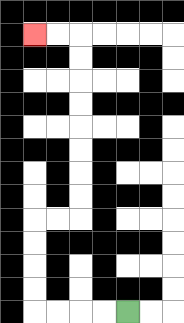{'start': '[5, 13]', 'end': '[1, 1]', 'path_directions': 'L,L,L,L,U,U,U,U,R,R,U,U,U,U,U,U,U,U,L,L', 'path_coordinates': '[[5, 13], [4, 13], [3, 13], [2, 13], [1, 13], [1, 12], [1, 11], [1, 10], [1, 9], [2, 9], [3, 9], [3, 8], [3, 7], [3, 6], [3, 5], [3, 4], [3, 3], [3, 2], [3, 1], [2, 1], [1, 1]]'}